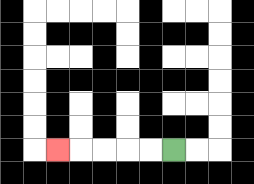{'start': '[7, 6]', 'end': '[2, 6]', 'path_directions': 'L,L,L,L,L', 'path_coordinates': '[[7, 6], [6, 6], [5, 6], [4, 6], [3, 6], [2, 6]]'}